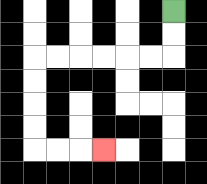{'start': '[7, 0]', 'end': '[4, 6]', 'path_directions': 'D,D,L,L,L,L,L,L,D,D,D,D,R,R,R', 'path_coordinates': '[[7, 0], [7, 1], [7, 2], [6, 2], [5, 2], [4, 2], [3, 2], [2, 2], [1, 2], [1, 3], [1, 4], [1, 5], [1, 6], [2, 6], [3, 6], [4, 6]]'}